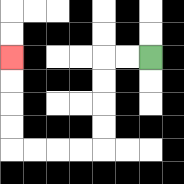{'start': '[6, 2]', 'end': '[0, 2]', 'path_directions': 'L,L,D,D,D,D,L,L,L,L,U,U,U,U', 'path_coordinates': '[[6, 2], [5, 2], [4, 2], [4, 3], [4, 4], [4, 5], [4, 6], [3, 6], [2, 6], [1, 6], [0, 6], [0, 5], [0, 4], [0, 3], [0, 2]]'}